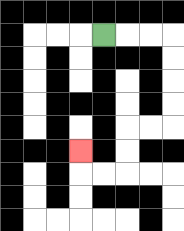{'start': '[4, 1]', 'end': '[3, 6]', 'path_directions': 'R,R,R,D,D,D,D,L,L,D,D,L,L,U', 'path_coordinates': '[[4, 1], [5, 1], [6, 1], [7, 1], [7, 2], [7, 3], [7, 4], [7, 5], [6, 5], [5, 5], [5, 6], [5, 7], [4, 7], [3, 7], [3, 6]]'}